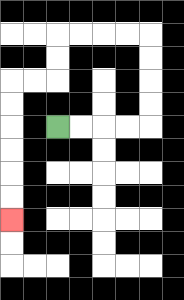{'start': '[2, 5]', 'end': '[0, 9]', 'path_directions': 'R,R,R,R,U,U,U,U,L,L,L,L,D,D,L,L,D,D,D,D,D,D', 'path_coordinates': '[[2, 5], [3, 5], [4, 5], [5, 5], [6, 5], [6, 4], [6, 3], [6, 2], [6, 1], [5, 1], [4, 1], [3, 1], [2, 1], [2, 2], [2, 3], [1, 3], [0, 3], [0, 4], [0, 5], [0, 6], [0, 7], [0, 8], [0, 9]]'}